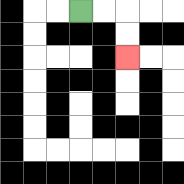{'start': '[3, 0]', 'end': '[5, 2]', 'path_directions': 'R,R,D,D', 'path_coordinates': '[[3, 0], [4, 0], [5, 0], [5, 1], [5, 2]]'}